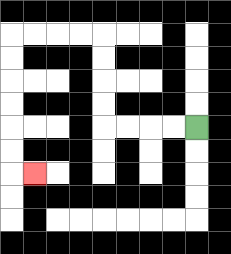{'start': '[8, 5]', 'end': '[1, 7]', 'path_directions': 'L,L,L,L,U,U,U,U,L,L,L,L,D,D,D,D,D,D,R', 'path_coordinates': '[[8, 5], [7, 5], [6, 5], [5, 5], [4, 5], [4, 4], [4, 3], [4, 2], [4, 1], [3, 1], [2, 1], [1, 1], [0, 1], [0, 2], [0, 3], [0, 4], [0, 5], [0, 6], [0, 7], [1, 7]]'}